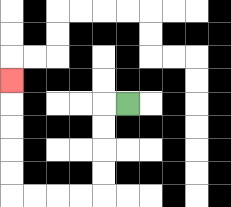{'start': '[5, 4]', 'end': '[0, 3]', 'path_directions': 'L,D,D,D,D,L,L,L,L,U,U,U,U,U', 'path_coordinates': '[[5, 4], [4, 4], [4, 5], [4, 6], [4, 7], [4, 8], [3, 8], [2, 8], [1, 8], [0, 8], [0, 7], [0, 6], [0, 5], [0, 4], [0, 3]]'}